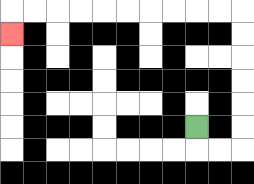{'start': '[8, 5]', 'end': '[0, 1]', 'path_directions': 'D,R,R,U,U,U,U,U,U,L,L,L,L,L,L,L,L,L,L,D', 'path_coordinates': '[[8, 5], [8, 6], [9, 6], [10, 6], [10, 5], [10, 4], [10, 3], [10, 2], [10, 1], [10, 0], [9, 0], [8, 0], [7, 0], [6, 0], [5, 0], [4, 0], [3, 0], [2, 0], [1, 0], [0, 0], [0, 1]]'}